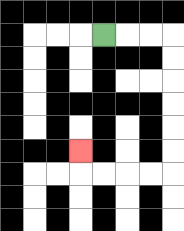{'start': '[4, 1]', 'end': '[3, 6]', 'path_directions': 'R,R,R,D,D,D,D,D,D,L,L,L,L,U', 'path_coordinates': '[[4, 1], [5, 1], [6, 1], [7, 1], [7, 2], [7, 3], [7, 4], [7, 5], [7, 6], [7, 7], [6, 7], [5, 7], [4, 7], [3, 7], [3, 6]]'}